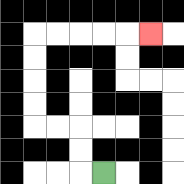{'start': '[4, 7]', 'end': '[6, 1]', 'path_directions': 'L,U,U,L,L,U,U,U,U,R,R,R,R,R', 'path_coordinates': '[[4, 7], [3, 7], [3, 6], [3, 5], [2, 5], [1, 5], [1, 4], [1, 3], [1, 2], [1, 1], [2, 1], [3, 1], [4, 1], [5, 1], [6, 1]]'}